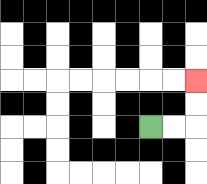{'start': '[6, 5]', 'end': '[8, 3]', 'path_directions': 'R,R,U,U', 'path_coordinates': '[[6, 5], [7, 5], [8, 5], [8, 4], [8, 3]]'}